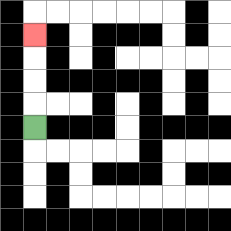{'start': '[1, 5]', 'end': '[1, 1]', 'path_directions': 'U,U,U,U', 'path_coordinates': '[[1, 5], [1, 4], [1, 3], [1, 2], [1, 1]]'}